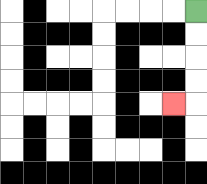{'start': '[8, 0]', 'end': '[7, 4]', 'path_directions': 'D,D,D,D,L', 'path_coordinates': '[[8, 0], [8, 1], [8, 2], [8, 3], [8, 4], [7, 4]]'}